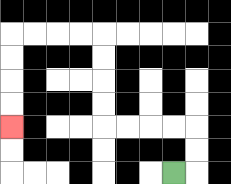{'start': '[7, 7]', 'end': '[0, 5]', 'path_directions': 'R,U,U,L,L,L,L,U,U,U,U,L,L,L,L,D,D,D,D', 'path_coordinates': '[[7, 7], [8, 7], [8, 6], [8, 5], [7, 5], [6, 5], [5, 5], [4, 5], [4, 4], [4, 3], [4, 2], [4, 1], [3, 1], [2, 1], [1, 1], [0, 1], [0, 2], [0, 3], [0, 4], [0, 5]]'}